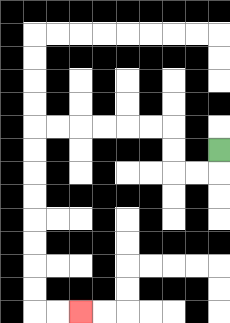{'start': '[9, 6]', 'end': '[3, 13]', 'path_directions': 'D,L,L,U,U,L,L,L,L,L,L,D,D,D,D,D,D,D,D,R,R', 'path_coordinates': '[[9, 6], [9, 7], [8, 7], [7, 7], [7, 6], [7, 5], [6, 5], [5, 5], [4, 5], [3, 5], [2, 5], [1, 5], [1, 6], [1, 7], [1, 8], [1, 9], [1, 10], [1, 11], [1, 12], [1, 13], [2, 13], [3, 13]]'}